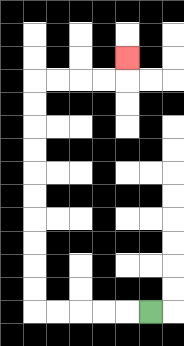{'start': '[6, 13]', 'end': '[5, 2]', 'path_directions': 'L,L,L,L,L,U,U,U,U,U,U,U,U,U,U,R,R,R,R,U', 'path_coordinates': '[[6, 13], [5, 13], [4, 13], [3, 13], [2, 13], [1, 13], [1, 12], [1, 11], [1, 10], [1, 9], [1, 8], [1, 7], [1, 6], [1, 5], [1, 4], [1, 3], [2, 3], [3, 3], [4, 3], [5, 3], [5, 2]]'}